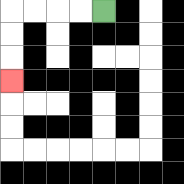{'start': '[4, 0]', 'end': '[0, 3]', 'path_directions': 'L,L,L,L,D,D,D', 'path_coordinates': '[[4, 0], [3, 0], [2, 0], [1, 0], [0, 0], [0, 1], [0, 2], [0, 3]]'}